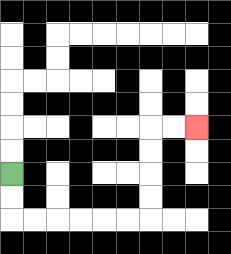{'start': '[0, 7]', 'end': '[8, 5]', 'path_directions': 'D,D,R,R,R,R,R,R,U,U,U,U,R,R', 'path_coordinates': '[[0, 7], [0, 8], [0, 9], [1, 9], [2, 9], [3, 9], [4, 9], [5, 9], [6, 9], [6, 8], [6, 7], [6, 6], [6, 5], [7, 5], [8, 5]]'}